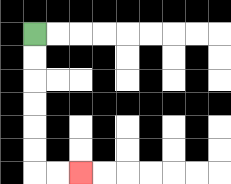{'start': '[1, 1]', 'end': '[3, 7]', 'path_directions': 'D,D,D,D,D,D,R,R', 'path_coordinates': '[[1, 1], [1, 2], [1, 3], [1, 4], [1, 5], [1, 6], [1, 7], [2, 7], [3, 7]]'}